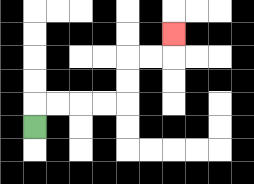{'start': '[1, 5]', 'end': '[7, 1]', 'path_directions': 'U,R,R,R,R,U,U,R,R,U', 'path_coordinates': '[[1, 5], [1, 4], [2, 4], [3, 4], [4, 4], [5, 4], [5, 3], [5, 2], [6, 2], [7, 2], [7, 1]]'}